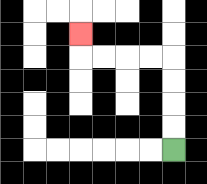{'start': '[7, 6]', 'end': '[3, 1]', 'path_directions': 'U,U,U,U,L,L,L,L,U', 'path_coordinates': '[[7, 6], [7, 5], [7, 4], [7, 3], [7, 2], [6, 2], [5, 2], [4, 2], [3, 2], [3, 1]]'}